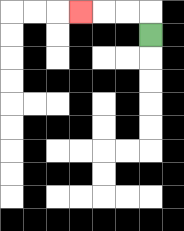{'start': '[6, 1]', 'end': '[3, 0]', 'path_directions': 'U,L,L,L', 'path_coordinates': '[[6, 1], [6, 0], [5, 0], [4, 0], [3, 0]]'}